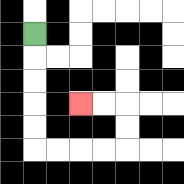{'start': '[1, 1]', 'end': '[3, 4]', 'path_directions': 'D,D,D,D,D,R,R,R,R,U,U,L,L', 'path_coordinates': '[[1, 1], [1, 2], [1, 3], [1, 4], [1, 5], [1, 6], [2, 6], [3, 6], [4, 6], [5, 6], [5, 5], [5, 4], [4, 4], [3, 4]]'}